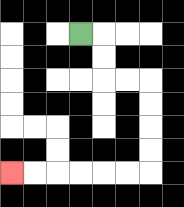{'start': '[3, 1]', 'end': '[0, 7]', 'path_directions': 'R,D,D,R,R,D,D,D,D,L,L,L,L,L,L', 'path_coordinates': '[[3, 1], [4, 1], [4, 2], [4, 3], [5, 3], [6, 3], [6, 4], [6, 5], [6, 6], [6, 7], [5, 7], [4, 7], [3, 7], [2, 7], [1, 7], [0, 7]]'}